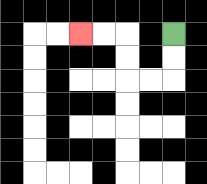{'start': '[7, 1]', 'end': '[3, 1]', 'path_directions': 'D,D,L,L,U,U,L,L', 'path_coordinates': '[[7, 1], [7, 2], [7, 3], [6, 3], [5, 3], [5, 2], [5, 1], [4, 1], [3, 1]]'}